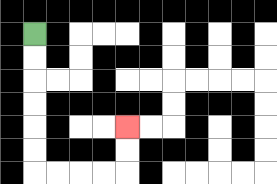{'start': '[1, 1]', 'end': '[5, 5]', 'path_directions': 'D,D,D,D,D,D,R,R,R,R,U,U', 'path_coordinates': '[[1, 1], [1, 2], [1, 3], [1, 4], [1, 5], [1, 6], [1, 7], [2, 7], [3, 7], [4, 7], [5, 7], [5, 6], [5, 5]]'}